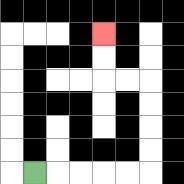{'start': '[1, 7]', 'end': '[4, 1]', 'path_directions': 'R,R,R,R,R,U,U,U,U,L,L,U,U', 'path_coordinates': '[[1, 7], [2, 7], [3, 7], [4, 7], [5, 7], [6, 7], [6, 6], [6, 5], [6, 4], [6, 3], [5, 3], [4, 3], [4, 2], [4, 1]]'}